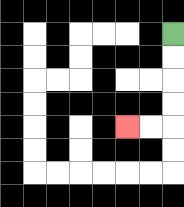{'start': '[7, 1]', 'end': '[5, 5]', 'path_directions': 'D,D,D,D,L,L', 'path_coordinates': '[[7, 1], [7, 2], [7, 3], [7, 4], [7, 5], [6, 5], [5, 5]]'}